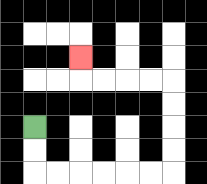{'start': '[1, 5]', 'end': '[3, 2]', 'path_directions': 'D,D,R,R,R,R,R,R,U,U,U,U,L,L,L,L,U', 'path_coordinates': '[[1, 5], [1, 6], [1, 7], [2, 7], [3, 7], [4, 7], [5, 7], [6, 7], [7, 7], [7, 6], [7, 5], [7, 4], [7, 3], [6, 3], [5, 3], [4, 3], [3, 3], [3, 2]]'}